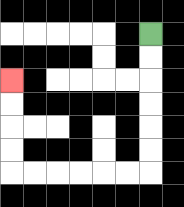{'start': '[6, 1]', 'end': '[0, 3]', 'path_directions': 'D,D,D,D,D,D,L,L,L,L,L,L,U,U,U,U', 'path_coordinates': '[[6, 1], [6, 2], [6, 3], [6, 4], [6, 5], [6, 6], [6, 7], [5, 7], [4, 7], [3, 7], [2, 7], [1, 7], [0, 7], [0, 6], [0, 5], [0, 4], [0, 3]]'}